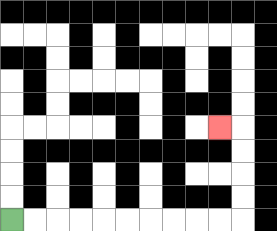{'start': '[0, 9]', 'end': '[9, 5]', 'path_directions': 'R,R,R,R,R,R,R,R,R,R,U,U,U,U,L', 'path_coordinates': '[[0, 9], [1, 9], [2, 9], [3, 9], [4, 9], [5, 9], [6, 9], [7, 9], [8, 9], [9, 9], [10, 9], [10, 8], [10, 7], [10, 6], [10, 5], [9, 5]]'}